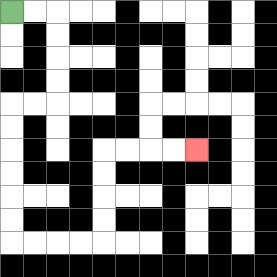{'start': '[0, 0]', 'end': '[8, 6]', 'path_directions': 'R,R,D,D,D,D,L,L,D,D,D,D,D,D,R,R,R,R,U,U,U,U,R,R,R,R', 'path_coordinates': '[[0, 0], [1, 0], [2, 0], [2, 1], [2, 2], [2, 3], [2, 4], [1, 4], [0, 4], [0, 5], [0, 6], [0, 7], [0, 8], [0, 9], [0, 10], [1, 10], [2, 10], [3, 10], [4, 10], [4, 9], [4, 8], [4, 7], [4, 6], [5, 6], [6, 6], [7, 6], [8, 6]]'}